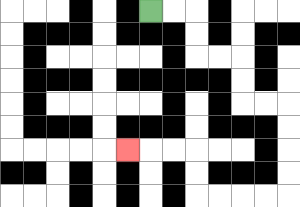{'start': '[6, 0]', 'end': '[5, 6]', 'path_directions': 'R,R,D,D,R,R,D,D,R,R,D,D,D,D,L,L,L,L,U,U,L,L,L', 'path_coordinates': '[[6, 0], [7, 0], [8, 0], [8, 1], [8, 2], [9, 2], [10, 2], [10, 3], [10, 4], [11, 4], [12, 4], [12, 5], [12, 6], [12, 7], [12, 8], [11, 8], [10, 8], [9, 8], [8, 8], [8, 7], [8, 6], [7, 6], [6, 6], [5, 6]]'}